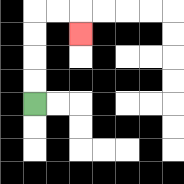{'start': '[1, 4]', 'end': '[3, 1]', 'path_directions': 'U,U,U,U,R,R,D', 'path_coordinates': '[[1, 4], [1, 3], [1, 2], [1, 1], [1, 0], [2, 0], [3, 0], [3, 1]]'}